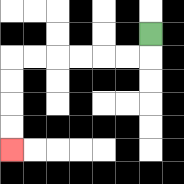{'start': '[6, 1]', 'end': '[0, 6]', 'path_directions': 'D,L,L,L,L,L,L,D,D,D,D', 'path_coordinates': '[[6, 1], [6, 2], [5, 2], [4, 2], [3, 2], [2, 2], [1, 2], [0, 2], [0, 3], [0, 4], [0, 5], [0, 6]]'}